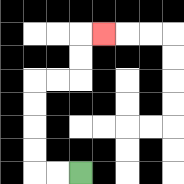{'start': '[3, 7]', 'end': '[4, 1]', 'path_directions': 'L,L,U,U,U,U,R,R,U,U,R', 'path_coordinates': '[[3, 7], [2, 7], [1, 7], [1, 6], [1, 5], [1, 4], [1, 3], [2, 3], [3, 3], [3, 2], [3, 1], [4, 1]]'}